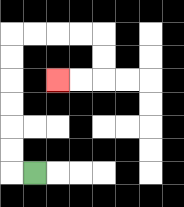{'start': '[1, 7]', 'end': '[2, 3]', 'path_directions': 'L,U,U,U,U,U,U,R,R,R,R,D,D,L,L', 'path_coordinates': '[[1, 7], [0, 7], [0, 6], [0, 5], [0, 4], [0, 3], [0, 2], [0, 1], [1, 1], [2, 1], [3, 1], [4, 1], [4, 2], [4, 3], [3, 3], [2, 3]]'}